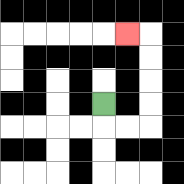{'start': '[4, 4]', 'end': '[5, 1]', 'path_directions': 'D,R,R,U,U,U,U,L', 'path_coordinates': '[[4, 4], [4, 5], [5, 5], [6, 5], [6, 4], [6, 3], [6, 2], [6, 1], [5, 1]]'}